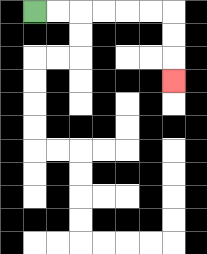{'start': '[1, 0]', 'end': '[7, 3]', 'path_directions': 'R,R,R,R,R,R,D,D,D', 'path_coordinates': '[[1, 0], [2, 0], [3, 0], [4, 0], [5, 0], [6, 0], [7, 0], [7, 1], [7, 2], [7, 3]]'}